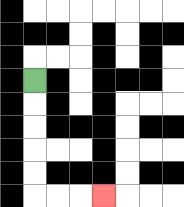{'start': '[1, 3]', 'end': '[4, 8]', 'path_directions': 'D,D,D,D,D,R,R,R', 'path_coordinates': '[[1, 3], [1, 4], [1, 5], [1, 6], [1, 7], [1, 8], [2, 8], [3, 8], [4, 8]]'}